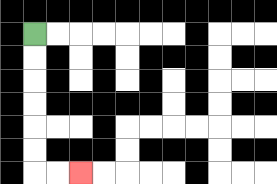{'start': '[1, 1]', 'end': '[3, 7]', 'path_directions': 'D,D,D,D,D,D,R,R', 'path_coordinates': '[[1, 1], [1, 2], [1, 3], [1, 4], [1, 5], [1, 6], [1, 7], [2, 7], [3, 7]]'}